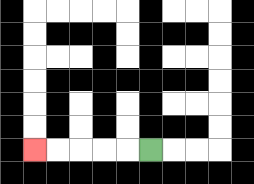{'start': '[6, 6]', 'end': '[1, 6]', 'path_directions': 'L,L,L,L,L', 'path_coordinates': '[[6, 6], [5, 6], [4, 6], [3, 6], [2, 6], [1, 6]]'}